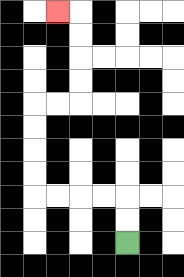{'start': '[5, 10]', 'end': '[2, 0]', 'path_directions': 'U,U,L,L,L,L,U,U,U,U,R,R,U,U,U,U,L', 'path_coordinates': '[[5, 10], [5, 9], [5, 8], [4, 8], [3, 8], [2, 8], [1, 8], [1, 7], [1, 6], [1, 5], [1, 4], [2, 4], [3, 4], [3, 3], [3, 2], [3, 1], [3, 0], [2, 0]]'}